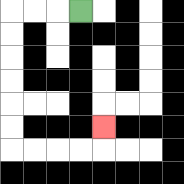{'start': '[3, 0]', 'end': '[4, 5]', 'path_directions': 'L,L,L,D,D,D,D,D,D,R,R,R,R,U', 'path_coordinates': '[[3, 0], [2, 0], [1, 0], [0, 0], [0, 1], [0, 2], [0, 3], [0, 4], [0, 5], [0, 6], [1, 6], [2, 6], [3, 6], [4, 6], [4, 5]]'}